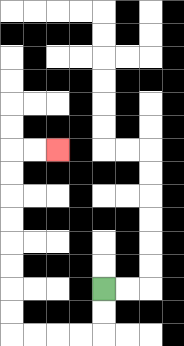{'start': '[4, 12]', 'end': '[2, 6]', 'path_directions': 'D,D,L,L,L,L,U,U,U,U,U,U,U,U,R,R', 'path_coordinates': '[[4, 12], [4, 13], [4, 14], [3, 14], [2, 14], [1, 14], [0, 14], [0, 13], [0, 12], [0, 11], [0, 10], [0, 9], [0, 8], [0, 7], [0, 6], [1, 6], [2, 6]]'}